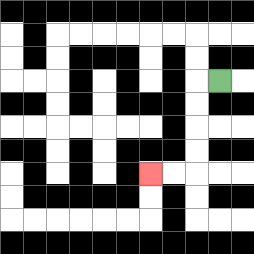{'start': '[9, 3]', 'end': '[6, 7]', 'path_directions': 'L,D,D,D,D,L,L', 'path_coordinates': '[[9, 3], [8, 3], [8, 4], [8, 5], [8, 6], [8, 7], [7, 7], [6, 7]]'}